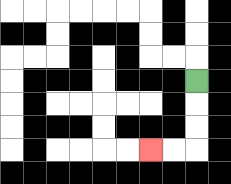{'start': '[8, 3]', 'end': '[6, 6]', 'path_directions': 'D,D,D,L,L', 'path_coordinates': '[[8, 3], [8, 4], [8, 5], [8, 6], [7, 6], [6, 6]]'}